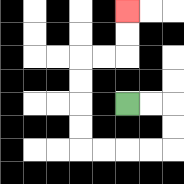{'start': '[5, 4]', 'end': '[5, 0]', 'path_directions': 'R,R,D,D,L,L,L,L,U,U,U,U,R,R,U,U', 'path_coordinates': '[[5, 4], [6, 4], [7, 4], [7, 5], [7, 6], [6, 6], [5, 6], [4, 6], [3, 6], [3, 5], [3, 4], [3, 3], [3, 2], [4, 2], [5, 2], [5, 1], [5, 0]]'}